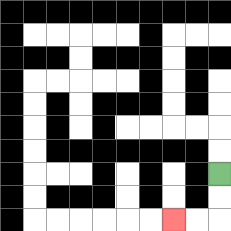{'start': '[9, 7]', 'end': '[7, 9]', 'path_directions': 'D,D,L,L', 'path_coordinates': '[[9, 7], [9, 8], [9, 9], [8, 9], [7, 9]]'}